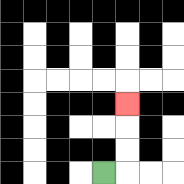{'start': '[4, 7]', 'end': '[5, 4]', 'path_directions': 'R,U,U,U', 'path_coordinates': '[[4, 7], [5, 7], [5, 6], [5, 5], [5, 4]]'}